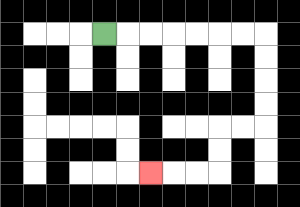{'start': '[4, 1]', 'end': '[6, 7]', 'path_directions': 'R,R,R,R,R,R,R,D,D,D,D,L,L,D,D,L,L,L', 'path_coordinates': '[[4, 1], [5, 1], [6, 1], [7, 1], [8, 1], [9, 1], [10, 1], [11, 1], [11, 2], [11, 3], [11, 4], [11, 5], [10, 5], [9, 5], [9, 6], [9, 7], [8, 7], [7, 7], [6, 7]]'}